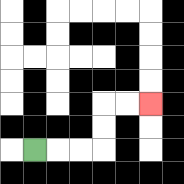{'start': '[1, 6]', 'end': '[6, 4]', 'path_directions': 'R,R,R,U,U,R,R', 'path_coordinates': '[[1, 6], [2, 6], [3, 6], [4, 6], [4, 5], [4, 4], [5, 4], [6, 4]]'}